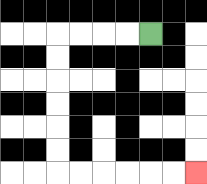{'start': '[6, 1]', 'end': '[8, 7]', 'path_directions': 'L,L,L,L,D,D,D,D,D,D,R,R,R,R,R,R', 'path_coordinates': '[[6, 1], [5, 1], [4, 1], [3, 1], [2, 1], [2, 2], [2, 3], [2, 4], [2, 5], [2, 6], [2, 7], [3, 7], [4, 7], [5, 7], [6, 7], [7, 7], [8, 7]]'}